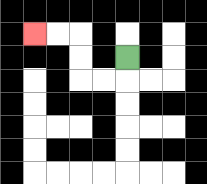{'start': '[5, 2]', 'end': '[1, 1]', 'path_directions': 'D,L,L,U,U,L,L', 'path_coordinates': '[[5, 2], [5, 3], [4, 3], [3, 3], [3, 2], [3, 1], [2, 1], [1, 1]]'}